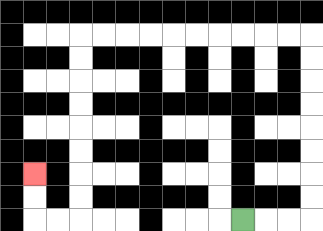{'start': '[10, 9]', 'end': '[1, 7]', 'path_directions': 'R,R,R,U,U,U,U,U,U,U,U,L,L,L,L,L,L,L,L,L,L,D,D,D,D,D,D,D,D,L,L,U,U', 'path_coordinates': '[[10, 9], [11, 9], [12, 9], [13, 9], [13, 8], [13, 7], [13, 6], [13, 5], [13, 4], [13, 3], [13, 2], [13, 1], [12, 1], [11, 1], [10, 1], [9, 1], [8, 1], [7, 1], [6, 1], [5, 1], [4, 1], [3, 1], [3, 2], [3, 3], [3, 4], [3, 5], [3, 6], [3, 7], [3, 8], [3, 9], [2, 9], [1, 9], [1, 8], [1, 7]]'}